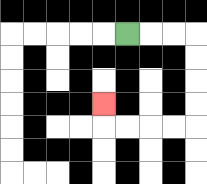{'start': '[5, 1]', 'end': '[4, 4]', 'path_directions': 'R,R,R,D,D,D,D,L,L,L,L,U', 'path_coordinates': '[[5, 1], [6, 1], [7, 1], [8, 1], [8, 2], [8, 3], [8, 4], [8, 5], [7, 5], [6, 5], [5, 5], [4, 5], [4, 4]]'}